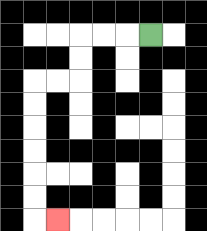{'start': '[6, 1]', 'end': '[2, 9]', 'path_directions': 'L,L,L,D,D,L,L,D,D,D,D,D,D,R', 'path_coordinates': '[[6, 1], [5, 1], [4, 1], [3, 1], [3, 2], [3, 3], [2, 3], [1, 3], [1, 4], [1, 5], [1, 6], [1, 7], [1, 8], [1, 9], [2, 9]]'}